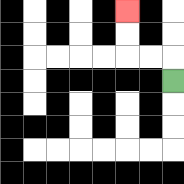{'start': '[7, 3]', 'end': '[5, 0]', 'path_directions': 'U,L,L,U,U', 'path_coordinates': '[[7, 3], [7, 2], [6, 2], [5, 2], [5, 1], [5, 0]]'}